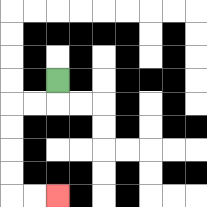{'start': '[2, 3]', 'end': '[2, 8]', 'path_directions': 'D,L,L,D,D,D,D,R,R', 'path_coordinates': '[[2, 3], [2, 4], [1, 4], [0, 4], [0, 5], [0, 6], [0, 7], [0, 8], [1, 8], [2, 8]]'}